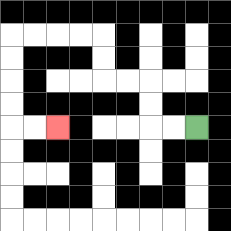{'start': '[8, 5]', 'end': '[2, 5]', 'path_directions': 'L,L,U,U,L,L,U,U,L,L,L,L,D,D,D,D,R,R', 'path_coordinates': '[[8, 5], [7, 5], [6, 5], [6, 4], [6, 3], [5, 3], [4, 3], [4, 2], [4, 1], [3, 1], [2, 1], [1, 1], [0, 1], [0, 2], [0, 3], [0, 4], [0, 5], [1, 5], [2, 5]]'}